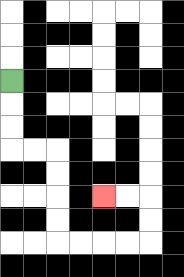{'start': '[0, 3]', 'end': '[4, 8]', 'path_directions': 'D,D,D,R,R,D,D,D,D,R,R,R,R,U,U,L,L', 'path_coordinates': '[[0, 3], [0, 4], [0, 5], [0, 6], [1, 6], [2, 6], [2, 7], [2, 8], [2, 9], [2, 10], [3, 10], [4, 10], [5, 10], [6, 10], [6, 9], [6, 8], [5, 8], [4, 8]]'}